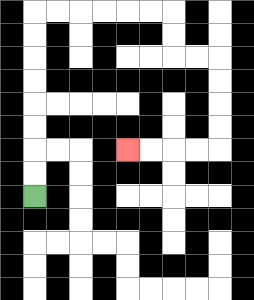{'start': '[1, 8]', 'end': '[5, 6]', 'path_directions': 'U,U,U,U,U,U,U,U,R,R,R,R,R,R,D,D,R,R,D,D,D,D,L,L,L,L', 'path_coordinates': '[[1, 8], [1, 7], [1, 6], [1, 5], [1, 4], [1, 3], [1, 2], [1, 1], [1, 0], [2, 0], [3, 0], [4, 0], [5, 0], [6, 0], [7, 0], [7, 1], [7, 2], [8, 2], [9, 2], [9, 3], [9, 4], [9, 5], [9, 6], [8, 6], [7, 6], [6, 6], [5, 6]]'}